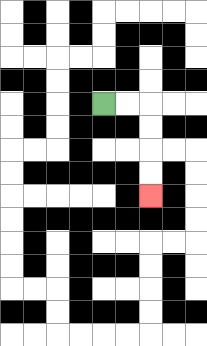{'start': '[4, 4]', 'end': '[6, 8]', 'path_directions': 'R,R,D,D,D,D', 'path_coordinates': '[[4, 4], [5, 4], [6, 4], [6, 5], [6, 6], [6, 7], [6, 8]]'}